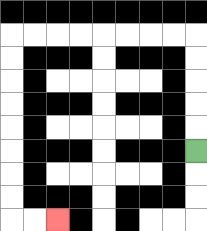{'start': '[8, 6]', 'end': '[2, 9]', 'path_directions': 'U,U,U,U,U,L,L,L,L,L,L,L,L,D,D,D,D,D,D,D,D,R,R', 'path_coordinates': '[[8, 6], [8, 5], [8, 4], [8, 3], [8, 2], [8, 1], [7, 1], [6, 1], [5, 1], [4, 1], [3, 1], [2, 1], [1, 1], [0, 1], [0, 2], [0, 3], [0, 4], [0, 5], [0, 6], [0, 7], [0, 8], [0, 9], [1, 9], [2, 9]]'}